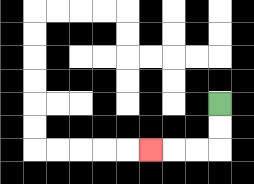{'start': '[9, 4]', 'end': '[6, 6]', 'path_directions': 'D,D,L,L,L', 'path_coordinates': '[[9, 4], [9, 5], [9, 6], [8, 6], [7, 6], [6, 6]]'}